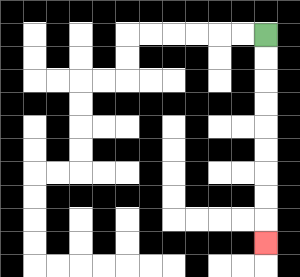{'start': '[11, 1]', 'end': '[11, 10]', 'path_directions': 'D,D,D,D,D,D,D,D,D', 'path_coordinates': '[[11, 1], [11, 2], [11, 3], [11, 4], [11, 5], [11, 6], [11, 7], [11, 8], [11, 9], [11, 10]]'}